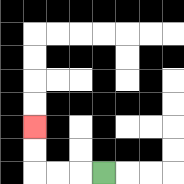{'start': '[4, 7]', 'end': '[1, 5]', 'path_directions': 'L,L,L,U,U', 'path_coordinates': '[[4, 7], [3, 7], [2, 7], [1, 7], [1, 6], [1, 5]]'}